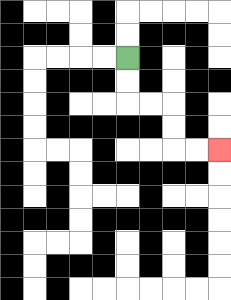{'start': '[5, 2]', 'end': '[9, 6]', 'path_directions': 'D,D,R,R,D,D,R,R', 'path_coordinates': '[[5, 2], [5, 3], [5, 4], [6, 4], [7, 4], [7, 5], [7, 6], [8, 6], [9, 6]]'}